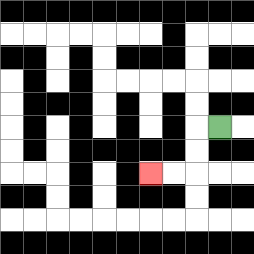{'start': '[9, 5]', 'end': '[6, 7]', 'path_directions': 'L,D,D,L,L', 'path_coordinates': '[[9, 5], [8, 5], [8, 6], [8, 7], [7, 7], [6, 7]]'}